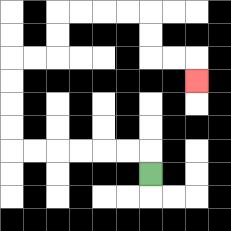{'start': '[6, 7]', 'end': '[8, 3]', 'path_directions': 'U,L,L,L,L,L,L,U,U,U,U,R,R,U,U,R,R,R,R,D,D,R,R,D', 'path_coordinates': '[[6, 7], [6, 6], [5, 6], [4, 6], [3, 6], [2, 6], [1, 6], [0, 6], [0, 5], [0, 4], [0, 3], [0, 2], [1, 2], [2, 2], [2, 1], [2, 0], [3, 0], [4, 0], [5, 0], [6, 0], [6, 1], [6, 2], [7, 2], [8, 2], [8, 3]]'}